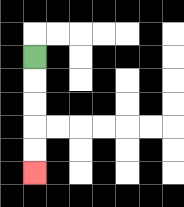{'start': '[1, 2]', 'end': '[1, 7]', 'path_directions': 'D,D,D,D,D', 'path_coordinates': '[[1, 2], [1, 3], [1, 4], [1, 5], [1, 6], [1, 7]]'}